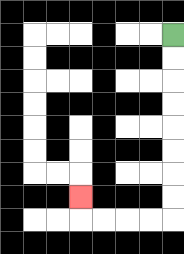{'start': '[7, 1]', 'end': '[3, 8]', 'path_directions': 'D,D,D,D,D,D,D,D,L,L,L,L,U', 'path_coordinates': '[[7, 1], [7, 2], [7, 3], [7, 4], [7, 5], [7, 6], [7, 7], [7, 8], [7, 9], [6, 9], [5, 9], [4, 9], [3, 9], [3, 8]]'}